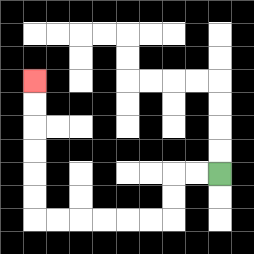{'start': '[9, 7]', 'end': '[1, 3]', 'path_directions': 'L,L,D,D,L,L,L,L,L,L,U,U,U,U,U,U', 'path_coordinates': '[[9, 7], [8, 7], [7, 7], [7, 8], [7, 9], [6, 9], [5, 9], [4, 9], [3, 9], [2, 9], [1, 9], [1, 8], [1, 7], [1, 6], [1, 5], [1, 4], [1, 3]]'}